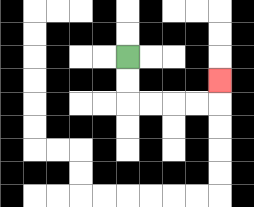{'start': '[5, 2]', 'end': '[9, 3]', 'path_directions': 'D,D,R,R,R,R,U', 'path_coordinates': '[[5, 2], [5, 3], [5, 4], [6, 4], [7, 4], [8, 4], [9, 4], [9, 3]]'}